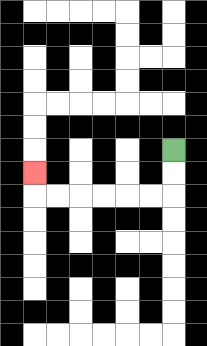{'start': '[7, 6]', 'end': '[1, 7]', 'path_directions': 'D,D,L,L,L,L,L,L,U', 'path_coordinates': '[[7, 6], [7, 7], [7, 8], [6, 8], [5, 8], [4, 8], [3, 8], [2, 8], [1, 8], [1, 7]]'}